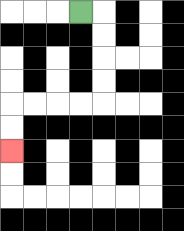{'start': '[3, 0]', 'end': '[0, 6]', 'path_directions': 'R,D,D,D,D,L,L,L,L,D,D', 'path_coordinates': '[[3, 0], [4, 0], [4, 1], [4, 2], [4, 3], [4, 4], [3, 4], [2, 4], [1, 4], [0, 4], [0, 5], [0, 6]]'}